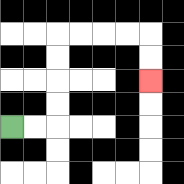{'start': '[0, 5]', 'end': '[6, 3]', 'path_directions': 'R,R,U,U,U,U,R,R,R,R,D,D', 'path_coordinates': '[[0, 5], [1, 5], [2, 5], [2, 4], [2, 3], [2, 2], [2, 1], [3, 1], [4, 1], [5, 1], [6, 1], [6, 2], [6, 3]]'}